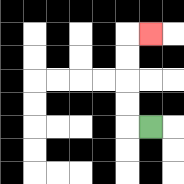{'start': '[6, 5]', 'end': '[6, 1]', 'path_directions': 'L,U,U,U,U,R', 'path_coordinates': '[[6, 5], [5, 5], [5, 4], [5, 3], [5, 2], [5, 1], [6, 1]]'}